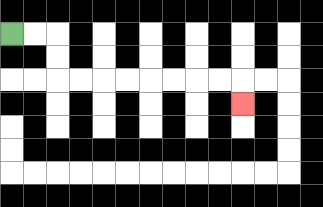{'start': '[0, 1]', 'end': '[10, 4]', 'path_directions': 'R,R,D,D,R,R,R,R,R,R,R,R,D', 'path_coordinates': '[[0, 1], [1, 1], [2, 1], [2, 2], [2, 3], [3, 3], [4, 3], [5, 3], [6, 3], [7, 3], [8, 3], [9, 3], [10, 3], [10, 4]]'}